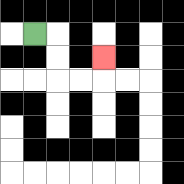{'start': '[1, 1]', 'end': '[4, 2]', 'path_directions': 'R,D,D,R,R,U', 'path_coordinates': '[[1, 1], [2, 1], [2, 2], [2, 3], [3, 3], [4, 3], [4, 2]]'}